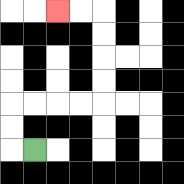{'start': '[1, 6]', 'end': '[2, 0]', 'path_directions': 'L,U,U,R,R,R,R,U,U,U,U,L,L', 'path_coordinates': '[[1, 6], [0, 6], [0, 5], [0, 4], [1, 4], [2, 4], [3, 4], [4, 4], [4, 3], [4, 2], [4, 1], [4, 0], [3, 0], [2, 0]]'}